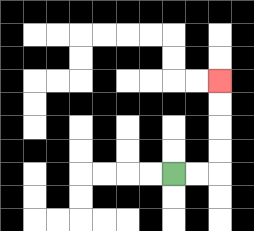{'start': '[7, 7]', 'end': '[9, 3]', 'path_directions': 'R,R,U,U,U,U', 'path_coordinates': '[[7, 7], [8, 7], [9, 7], [9, 6], [9, 5], [9, 4], [9, 3]]'}